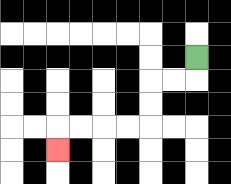{'start': '[8, 2]', 'end': '[2, 6]', 'path_directions': 'D,L,L,D,D,L,L,L,L,D', 'path_coordinates': '[[8, 2], [8, 3], [7, 3], [6, 3], [6, 4], [6, 5], [5, 5], [4, 5], [3, 5], [2, 5], [2, 6]]'}